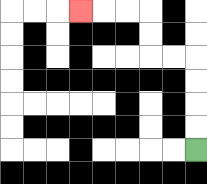{'start': '[8, 6]', 'end': '[3, 0]', 'path_directions': 'U,U,U,U,L,L,U,U,L,L,L', 'path_coordinates': '[[8, 6], [8, 5], [8, 4], [8, 3], [8, 2], [7, 2], [6, 2], [6, 1], [6, 0], [5, 0], [4, 0], [3, 0]]'}